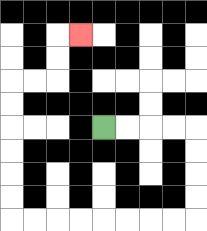{'start': '[4, 5]', 'end': '[3, 1]', 'path_directions': 'R,R,R,R,D,D,D,D,L,L,L,L,L,L,L,L,U,U,U,U,U,U,R,R,U,U,R', 'path_coordinates': '[[4, 5], [5, 5], [6, 5], [7, 5], [8, 5], [8, 6], [8, 7], [8, 8], [8, 9], [7, 9], [6, 9], [5, 9], [4, 9], [3, 9], [2, 9], [1, 9], [0, 9], [0, 8], [0, 7], [0, 6], [0, 5], [0, 4], [0, 3], [1, 3], [2, 3], [2, 2], [2, 1], [3, 1]]'}